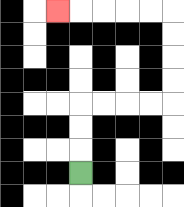{'start': '[3, 7]', 'end': '[2, 0]', 'path_directions': 'U,U,U,R,R,R,R,U,U,U,U,L,L,L,L,L', 'path_coordinates': '[[3, 7], [3, 6], [3, 5], [3, 4], [4, 4], [5, 4], [6, 4], [7, 4], [7, 3], [7, 2], [7, 1], [7, 0], [6, 0], [5, 0], [4, 0], [3, 0], [2, 0]]'}